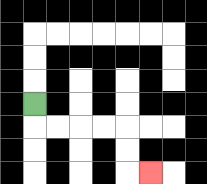{'start': '[1, 4]', 'end': '[6, 7]', 'path_directions': 'D,R,R,R,R,D,D,R', 'path_coordinates': '[[1, 4], [1, 5], [2, 5], [3, 5], [4, 5], [5, 5], [5, 6], [5, 7], [6, 7]]'}